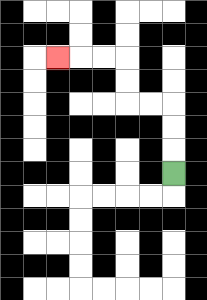{'start': '[7, 7]', 'end': '[2, 2]', 'path_directions': 'U,U,U,L,L,U,U,L,L,L', 'path_coordinates': '[[7, 7], [7, 6], [7, 5], [7, 4], [6, 4], [5, 4], [5, 3], [5, 2], [4, 2], [3, 2], [2, 2]]'}